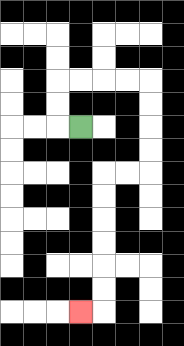{'start': '[3, 5]', 'end': '[3, 13]', 'path_directions': 'L,U,U,R,R,R,R,D,D,D,D,L,L,D,D,D,D,D,D,L', 'path_coordinates': '[[3, 5], [2, 5], [2, 4], [2, 3], [3, 3], [4, 3], [5, 3], [6, 3], [6, 4], [6, 5], [6, 6], [6, 7], [5, 7], [4, 7], [4, 8], [4, 9], [4, 10], [4, 11], [4, 12], [4, 13], [3, 13]]'}